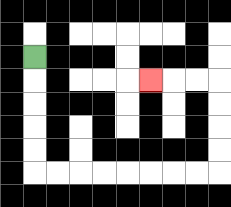{'start': '[1, 2]', 'end': '[6, 3]', 'path_directions': 'D,D,D,D,D,R,R,R,R,R,R,R,R,U,U,U,U,L,L,L', 'path_coordinates': '[[1, 2], [1, 3], [1, 4], [1, 5], [1, 6], [1, 7], [2, 7], [3, 7], [4, 7], [5, 7], [6, 7], [7, 7], [8, 7], [9, 7], [9, 6], [9, 5], [9, 4], [9, 3], [8, 3], [7, 3], [6, 3]]'}